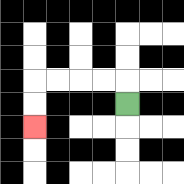{'start': '[5, 4]', 'end': '[1, 5]', 'path_directions': 'U,L,L,L,L,D,D', 'path_coordinates': '[[5, 4], [5, 3], [4, 3], [3, 3], [2, 3], [1, 3], [1, 4], [1, 5]]'}